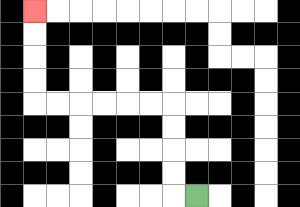{'start': '[8, 8]', 'end': '[1, 0]', 'path_directions': 'L,U,U,U,U,L,L,L,L,L,L,U,U,U,U', 'path_coordinates': '[[8, 8], [7, 8], [7, 7], [7, 6], [7, 5], [7, 4], [6, 4], [5, 4], [4, 4], [3, 4], [2, 4], [1, 4], [1, 3], [1, 2], [1, 1], [1, 0]]'}